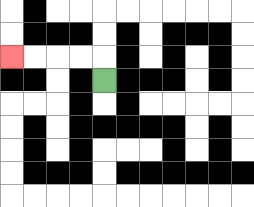{'start': '[4, 3]', 'end': '[0, 2]', 'path_directions': 'U,L,L,L,L', 'path_coordinates': '[[4, 3], [4, 2], [3, 2], [2, 2], [1, 2], [0, 2]]'}